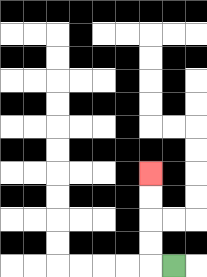{'start': '[7, 11]', 'end': '[6, 7]', 'path_directions': 'L,U,U,U,U', 'path_coordinates': '[[7, 11], [6, 11], [6, 10], [6, 9], [6, 8], [6, 7]]'}